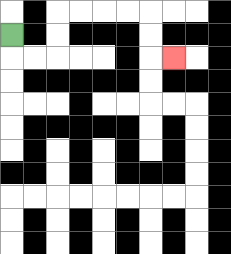{'start': '[0, 1]', 'end': '[7, 2]', 'path_directions': 'D,R,R,U,U,R,R,R,R,D,D,R', 'path_coordinates': '[[0, 1], [0, 2], [1, 2], [2, 2], [2, 1], [2, 0], [3, 0], [4, 0], [5, 0], [6, 0], [6, 1], [6, 2], [7, 2]]'}